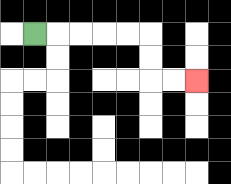{'start': '[1, 1]', 'end': '[8, 3]', 'path_directions': 'R,R,R,R,R,D,D,R,R', 'path_coordinates': '[[1, 1], [2, 1], [3, 1], [4, 1], [5, 1], [6, 1], [6, 2], [6, 3], [7, 3], [8, 3]]'}